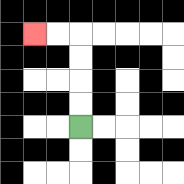{'start': '[3, 5]', 'end': '[1, 1]', 'path_directions': 'U,U,U,U,L,L', 'path_coordinates': '[[3, 5], [3, 4], [3, 3], [3, 2], [3, 1], [2, 1], [1, 1]]'}